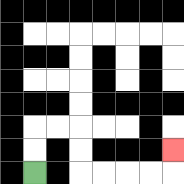{'start': '[1, 7]', 'end': '[7, 6]', 'path_directions': 'U,U,R,R,D,D,R,R,R,R,U', 'path_coordinates': '[[1, 7], [1, 6], [1, 5], [2, 5], [3, 5], [3, 6], [3, 7], [4, 7], [5, 7], [6, 7], [7, 7], [7, 6]]'}